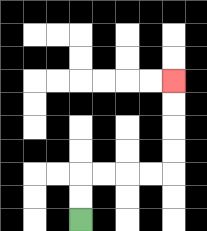{'start': '[3, 9]', 'end': '[7, 3]', 'path_directions': 'U,U,R,R,R,R,U,U,U,U', 'path_coordinates': '[[3, 9], [3, 8], [3, 7], [4, 7], [5, 7], [6, 7], [7, 7], [7, 6], [7, 5], [7, 4], [7, 3]]'}